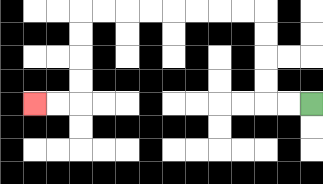{'start': '[13, 4]', 'end': '[1, 4]', 'path_directions': 'L,L,U,U,U,U,L,L,L,L,L,L,L,L,D,D,D,D,L,L', 'path_coordinates': '[[13, 4], [12, 4], [11, 4], [11, 3], [11, 2], [11, 1], [11, 0], [10, 0], [9, 0], [8, 0], [7, 0], [6, 0], [5, 0], [4, 0], [3, 0], [3, 1], [3, 2], [3, 3], [3, 4], [2, 4], [1, 4]]'}